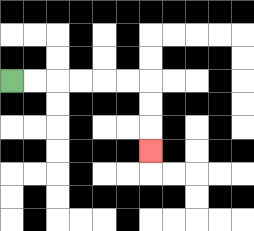{'start': '[0, 3]', 'end': '[6, 6]', 'path_directions': 'R,R,R,R,R,R,D,D,D', 'path_coordinates': '[[0, 3], [1, 3], [2, 3], [3, 3], [4, 3], [5, 3], [6, 3], [6, 4], [6, 5], [6, 6]]'}